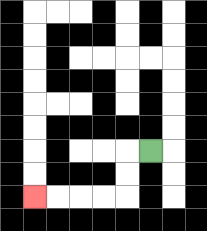{'start': '[6, 6]', 'end': '[1, 8]', 'path_directions': 'L,D,D,L,L,L,L', 'path_coordinates': '[[6, 6], [5, 6], [5, 7], [5, 8], [4, 8], [3, 8], [2, 8], [1, 8]]'}